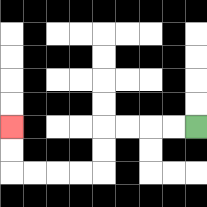{'start': '[8, 5]', 'end': '[0, 5]', 'path_directions': 'L,L,L,L,D,D,L,L,L,L,U,U', 'path_coordinates': '[[8, 5], [7, 5], [6, 5], [5, 5], [4, 5], [4, 6], [4, 7], [3, 7], [2, 7], [1, 7], [0, 7], [0, 6], [0, 5]]'}